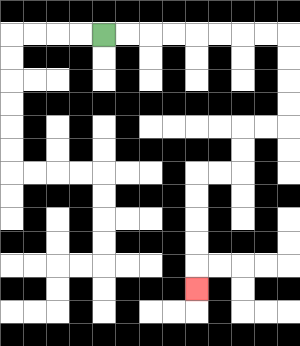{'start': '[4, 1]', 'end': '[8, 12]', 'path_directions': 'R,R,R,R,R,R,R,R,D,D,D,D,L,L,D,D,L,L,D,D,D,D,D', 'path_coordinates': '[[4, 1], [5, 1], [6, 1], [7, 1], [8, 1], [9, 1], [10, 1], [11, 1], [12, 1], [12, 2], [12, 3], [12, 4], [12, 5], [11, 5], [10, 5], [10, 6], [10, 7], [9, 7], [8, 7], [8, 8], [8, 9], [8, 10], [8, 11], [8, 12]]'}